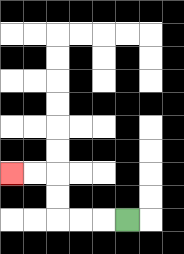{'start': '[5, 9]', 'end': '[0, 7]', 'path_directions': 'L,L,L,U,U,L,L', 'path_coordinates': '[[5, 9], [4, 9], [3, 9], [2, 9], [2, 8], [2, 7], [1, 7], [0, 7]]'}